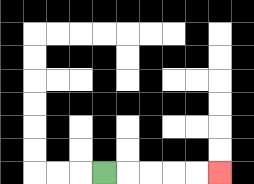{'start': '[4, 7]', 'end': '[9, 7]', 'path_directions': 'R,R,R,R,R', 'path_coordinates': '[[4, 7], [5, 7], [6, 7], [7, 7], [8, 7], [9, 7]]'}